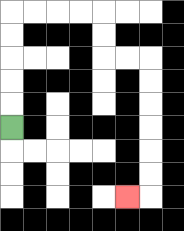{'start': '[0, 5]', 'end': '[5, 8]', 'path_directions': 'U,U,U,U,U,R,R,R,R,D,D,R,R,D,D,D,D,D,D,L', 'path_coordinates': '[[0, 5], [0, 4], [0, 3], [0, 2], [0, 1], [0, 0], [1, 0], [2, 0], [3, 0], [4, 0], [4, 1], [4, 2], [5, 2], [6, 2], [6, 3], [6, 4], [6, 5], [6, 6], [6, 7], [6, 8], [5, 8]]'}